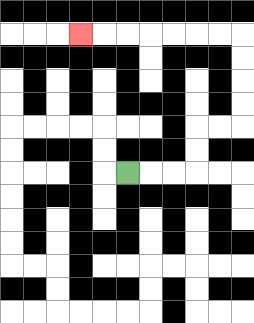{'start': '[5, 7]', 'end': '[3, 1]', 'path_directions': 'R,R,R,U,U,R,R,U,U,U,U,L,L,L,L,L,L,L', 'path_coordinates': '[[5, 7], [6, 7], [7, 7], [8, 7], [8, 6], [8, 5], [9, 5], [10, 5], [10, 4], [10, 3], [10, 2], [10, 1], [9, 1], [8, 1], [7, 1], [6, 1], [5, 1], [4, 1], [3, 1]]'}